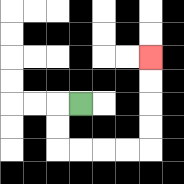{'start': '[3, 4]', 'end': '[6, 2]', 'path_directions': 'L,D,D,R,R,R,R,U,U,U,U', 'path_coordinates': '[[3, 4], [2, 4], [2, 5], [2, 6], [3, 6], [4, 6], [5, 6], [6, 6], [6, 5], [6, 4], [6, 3], [6, 2]]'}